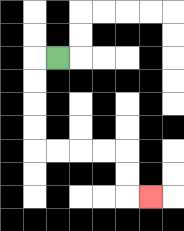{'start': '[2, 2]', 'end': '[6, 8]', 'path_directions': 'L,D,D,D,D,R,R,R,R,D,D,R', 'path_coordinates': '[[2, 2], [1, 2], [1, 3], [1, 4], [1, 5], [1, 6], [2, 6], [3, 6], [4, 6], [5, 6], [5, 7], [5, 8], [6, 8]]'}